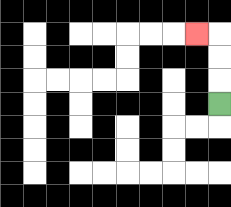{'start': '[9, 4]', 'end': '[8, 1]', 'path_directions': 'U,U,U,L', 'path_coordinates': '[[9, 4], [9, 3], [9, 2], [9, 1], [8, 1]]'}